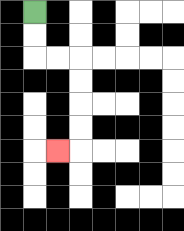{'start': '[1, 0]', 'end': '[2, 6]', 'path_directions': 'D,D,R,R,D,D,D,D,L', 'path_coordinates': '[[1, 0], [1, 1], [1, 2], [2, 2], [3, 2], [3, 3], [3, 4], [3, 5], [3, 6], [2, 6]]'}